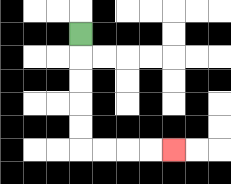{'start': '[3, 1]', 'end': '[7, 6]', 'path_directions': 'D,D,D,D,D,R,R,R,R', 'path_coordinates': '[[3, 1], [3, 2], [3, 3], [3, 4], [3, 5], [3, 6], [4, 6], [5, 6], [6, 6], [7, 6]]'}